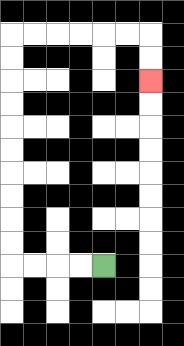{'start': '[4, 11]', 'end': '[6, 3]', 'path_directions': 'L,L,L,L,U,U,U,U,U,U,U,U,U,U,R,R,R,R,R,R,D,D', 'path_coordinates': '[[4, 11], [3, 11], [2, 11], [1, 11], [0, 11], [0, 10], [0, 9], [0, 8], [0, 7], [0, 6], [0, 5], [0, 4], [0, 3], [0, 2], [0, 1], [1, 1], [2, 1], [3, 1], [4, 1], [5, 1], [6, 1], [6, 2], [6, 3]]'}